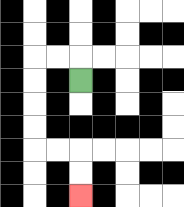{'start': '[3, 3]', 'end': '[3, 8]', 'path_directions': 'U,L,L,D,D,D,D,R,R,D,D', 'path_coordinates': '[[3, 3], [3, 2], [2, 2], [1, 2], [1, 3], [1, 4], [1, 5], [1, 6], [2, 6], [3, 6], [3, 7], [3, 8]]'}